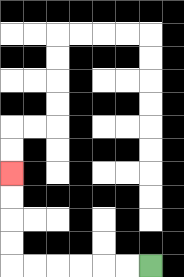{'start': '[6, 11]', 'end': '[0, 7]', 'path_directions': 'L,L,L,L,L,L,U,U,U,U', 'path_coordinates': '[[6, 11], [5, 11], [4, 11], [3, 11], [2, 11], [1, 11], [0, 11], [0, 10], [0, 9], [0, 8], [0, 7]]'}